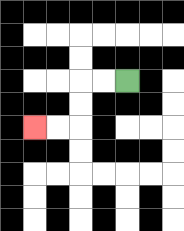{'start': '[5, 3]', 'end': '[1, 5]', 'path_directions': 'L,L,D,D,L,L', 'path_coordinates': '[[5, 3], [4, 3], [3, 3], [3, 4], [3, 5], [2, 5], [1, 5]]'}